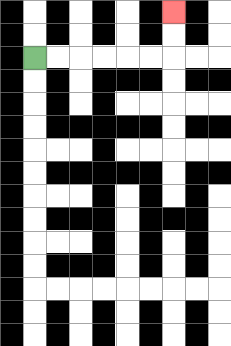{'start': '[1, 2]', 'end': '[7, 0]', 'path_directions': 'R,R,R,R,R,R,U,U', 'path_coordinates': '[[1, 2], [2, 2], [3, 2], [4, 2], [5, 2], [6, 2], [7, 2], [7, 1], [7, 0]]'}